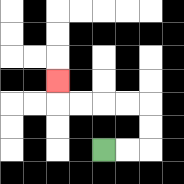{'start': '[4, 6]', 'end': '[2, 3]', 'path_directions': 'R,R,U,U,L,L,L,L,U', 'path_coordinates': '[[4, 6], [5, 6], [6, 6], [6, 5], [6, 4], [5, 4], [4, 4], [3, 4], [2, 4], [2, 3]]'}